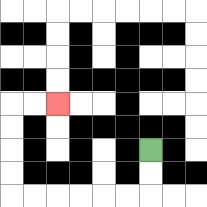{'start': '[6, 6]', 'end': '[2, 4]', 'path_directions': 'D,D,L,L,L,L,L,L,U,U,U,U,R,R', 'path_coordinates': '[[6, 6], [6, 7], [6, 8], [5, 8], [4, 8], [3, 8], [2, 8], [1, 8], [0, 8], [0, 7], [0, 6], [0, 5], [0, 4], [1, 4], [2, 4]]'}